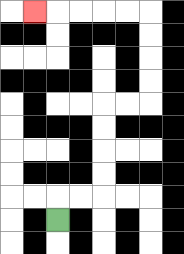{'start': '[2, 9]', 'end': '[1, 0]', 'path_directions': 'U,R,R,U,U,U,U,R,R,U,U,U,U,L,L,L,L,L', 'path_coordinates': '[[2, 9], [2, 8], [3, 8], [4, 8], [4, 7], [4, 6], [4, 5], [4, 4], [5, 4], [6, 4], [6, 3], [6, 2], [6, 1], [6, 0], [5, 0], [4, 0], [3, 0], [2, 0], [1, 0]]'}